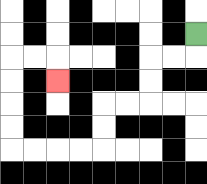{'start': '[8, 1]', 'end': '[2, 3]', 'path_directions': 'D,L,L,D,D,L,L,D,D,L,L,L,L,U,U,U,U,R,R,D', 'path_coordinates': '[[8, 1], [8, 2], [7, 2], [6, 2], [6, 3], [6, 4], [5, 4], [4, 4], [4, 5], [4, 6], [3, 6], [2, 6], [1, 6], [0, 6], [0, 5], [0, 4], [0, 3], [0, 2], [1, 2], [2, 2], [2, 3]]'}